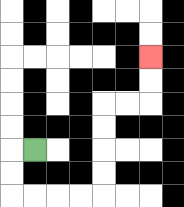{'start': '[1, 6]', 'end': '[6, 2]', 'path_directions': 'L,D,D,R,R,R,R,U,U,U,U,R,R,U,U', 'path_coordinates': '[[1, 6], [0, 6], [0, 7], [0, 8], [1, 8], [2, 8], [3, 8], [4, 8], [4, 7], [4, 6], [4, 5], [4, 4], [5, 4], [6, 4], [6, 3], [6, 2]]'}